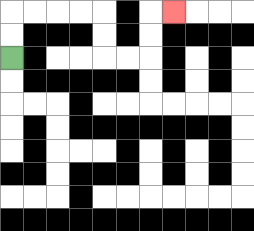{'start': '[0, 2]', 'end': '[7, 0]', 'path_directions': 'U,U,R,R,R,R,D,D,R,R,U,U,R', 'path_coordinates': '[[0, 2], [0, 1], [0, 0], [1, 0], [2, 0], [3, 0], [4, 0], [4, 1], [4, 2], [5, 2], [6, 2], [6, 1], [6, 0], [7, 0]]'}